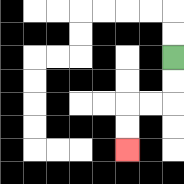{'start': '[7, 2]', 'end': '[5, 6]', 'path_directions': 'D,D,L,L,D,D', 'path_coordinates': '[[7, 2], [7, 3], [7, 4], [6, 4], [5, 4], [5, 5], [5, 6]]'}